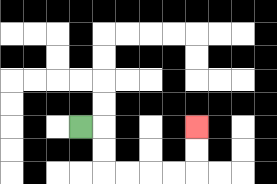{'start': '[3, 5]', 'end': '[8, 5]', 'path_directions': 'R,D,D,R,R,R,R,U,U', 'path_coordinates': '[[3, 5], [4, 5], [4, 6], [4, 7], [5, 7], [6, 7], [7, 7], [8, 7], [8, 6], [8, 5]]'}